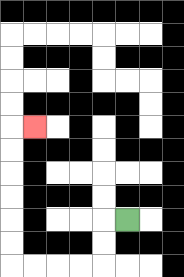{'start': '[5, 9]', 'end': '[1, 5]', 'path_directions': 'L,D,D,L,L,L,L,U,U,U,U,U,U,R', 'path_coordinates': '[[5, 9], [4, 9], [4, 10], [4, 11], [3, 11], [2, 11], [1, 11], [0, 11], [0, 10], [0, 9], [0, 8], [0, 7], [0, 6], [0, 5], [1, 5]]'}